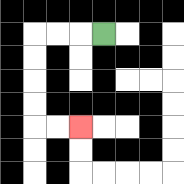{'start': '[4, 1]', 'end': '[3, 5]', 'path_directions': 'L,L,L,D,D,D,D,R,R', 'path_coordinates': '[[4, 1], [3, 1], [2, 1], [1, 1], [1, 2], [1, 3], [1, 4], [1, 5], [2, 5], [3, 5]]'}